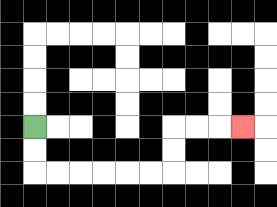{'start': '[1, 5]', 'end': '[10, 5]', 'path_directions': 'D,D,R,R,R,R,R,R,U,U,R,R,R', 'path_coordinates': '[[1, 5], [1, 6], [1, 7], [2, 7], [3, 7], [4, 7], [5, 7], [6, 7], [7, 7], [7, 6], [7, 5], [8, 5], [9, 5], [10, 5]]'}